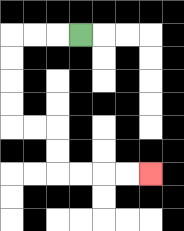{'start': '[3, 1]', 'end': '[6, 7]', 'path_directions': 'L,L,L,D,D,D,D,R,R,D,D,R,R,R,R', 'path_coordinates': '[[3, 1], [2, 1], [1, 1], [0, 1], [0, 2], [0, 3], [0, 4], [0, 5], [1, 5], [2, 5], [2, 6], [2, 7], [3, 7], [4, 7], [5, 7], [6, 7]]'}